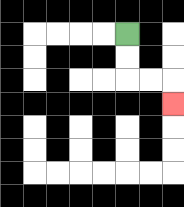{'start': '[5, 1]', 'end': '[7, 4]', 'path_directions': 'D,D,R,R,D', 'path_coordinates': '[[5, 1], [5, 2], [5, 3], [6, 3], [7, 3], [7, 4]]'}